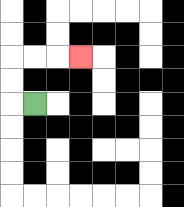{'start': '[1, 4]', 'end': '[3, 2]', 'path_directions': 'L,U,U,R,R,R', 'path_coordinates': '[[1, 4], [0, 4], [0, 3], [0, 2], [1, 2], [2, 2], [3, 2]]'}